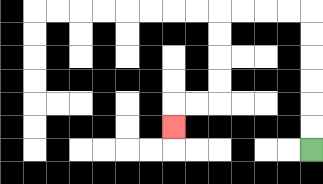{'start': '[13, 6]', 'end': '[7, 5]', 'path_directions': 'U,U,U,U,U,U,L,L,L,L,D,D,D,D,L,L,D', 'path_coordinates': '[[13, 6], [13, 5], [13, 4], [13, 3], [13, 2], [13, 1], [13, 0], [12, 0], [11, 0], [10, 0], [9, 0], [9, 1], [9, 2], [9, 3], [9, 4], [8, 4], [7, 4], [7, 5]]'}